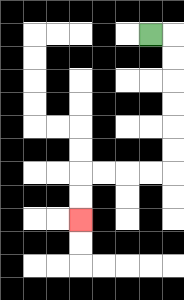{'start': '[6, 1]', 'end': '[3, 9]', 'path_directions': 'R,D,D,D,D,D,D,L,L,L,L,D,D', 'path_coordinates': '[[6, 1], [7, 1], [7, 2], [7, 3], [7, 4], [7, 5], [7, 6], [7, 7], [6, 7], [5, 7], [4, 7], [3, 7], [3, 8], [3, 9]]'}